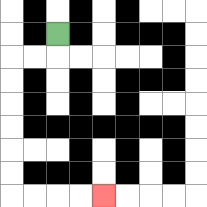{'start': '[2, 1]', 'end': '[4, 8]', 'path_directions': 'D,L,L,D,D,D,D,D,D,R,R,R,R', 'path_coordinates': '[[2, 1], [2, 2], [1, 2], [0, 2], [0, 3], [0, 4], [0, 5], [0, 6], [0, 7], [0, 8], [1, 8], [2, 8], [3, 8], [4, 8]]'}